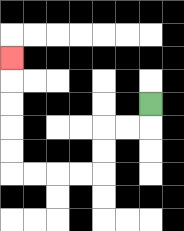{'start': '[6, 4]', 'end': '[0, 2]', 'path_directions': 'D,L,L,D,D,L,L,L,L,U,U,U,U,U', 'path_coordinates': '[[6, 4], [6, 5], [5, 5], [4, 5], [4, 6], [4, 7], [3, 7], [2, 7], [1, 7], [0, 7], [0, 6], [0, 5], [0, 4], [0, 3], [0, 2]]'}